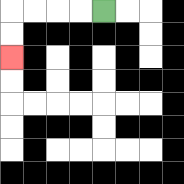{'start': '[4, 0]', 'end': '[0, 2]', 'path_directions': 'L,L,L,L,D,D', 'path_coordinates': '[[4, 0], [3, 0], [2, 0], [1, 0], [0, 0], [0, 1], [0, 2]]'}